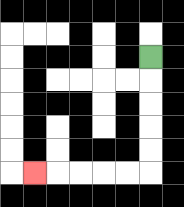{'start': '[6, 2]', 'end': '[1, 7]', 'path_directions': 'D,D,D,D,D,L,L,L,L,L', 'path_coordinates': '[[6, 2], [6, 3], [6, 4], [6, 5], [6, 6], [6, 7], [5, 7], [4, 7], [3, 7], [2, 7], [1, 7]]'}